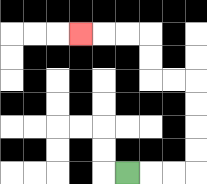{'start': '[5, 7]', 'end': '[3, 1]', 'path_directions': 'R,R,R,U,U,U,U,L,L,U,U,L,L,L', 'path_coordinates': '[[5, 7], [6, 7], [7, 7], [8, 7], [8, 6], [8, 5], [8, 4], [8, 3], [7, 3], [6, 3], [6, 2], [6, 1], [5, 1], [4, 1], [3, 1]]'}